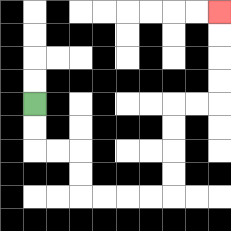{'start': '[1, 4]', 'end': '[9, 0]', 'path_directions': 'D,D,R,R,D,D,R,R,R,R,U,U,U,U,R,R,U,U,U,U', 'path_coordinates': '[[1, 4], [1, 5], [1, 6], [2, 6], [3, 6], [3, 7], [3, 8], [4, 8], [5, 8], [6, 8], [7, 8], [7, 7], [7, 6], [7, 5], [7, 4], [8, 4], [9, 4], [9, 3], [9, 2], [9, 1], [9, 0]]'}